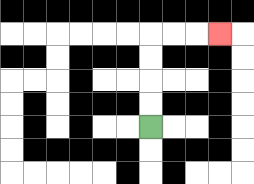{'start': '[6, 5]', 'end': '[9, 1]', 'path_directions': 'U,U,U,U,R,R,R', 'path_coordinates': '[[6, 5], [6, 4], [6, 3], [6, 2], [6, 1], [7, 1], [8, 1], [9, 1]]'}